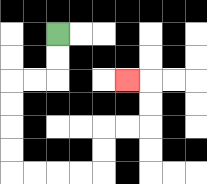{'start': '[2, 1]', 'end': '[5, 3]', 'path_directions': 'D,D,L,L,D,D,D,D,R,R,R,R,U,U,R,R,U,U,L', 'path_coordinates': '[[2, 1], [2, 2], [2, 3], [1, 3], [0, 3], [0, 4], [0, 5], [0, 6], [0, 7], [1, 7], [2, 7], [3, 7], [4, 7], [4, 6], [4, 5], [5, 5], [6, 5], [6, 4], [6, 3], [5, 3]]'}